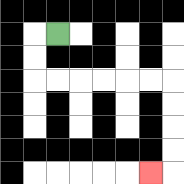{'start': '[2, 1]', 'end': '[6, 7]', 'path_directions': 'L,D,D,R,R,R,R,R,R,D,D,D,D,L', 'path_coordinates': '[[2, 1], [1, 1], [1, 2], [1, 3], [2, 3], [3, 3], [4, 3], [5, 3], [6, 3], [7, 3], [7, 4], [7, 5], [7, 6], [7, 7], [6, 7]]'}